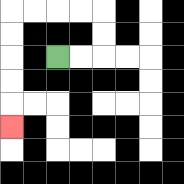{'start': '[2, 2]', 'end': '[0, 5]', 'path_directions': 'R,R,U,U,L,L,L,L,D,D,D,D,D', 'path_coordinates': '[[2, 2], [3, 2], [4, 2], [4, 1], [4, 0], [3, 0], [2, 0], [1, 0], [0, 0], [0, 1], [0, 2], [0, 3], [0, 4], [0, 5]]'}